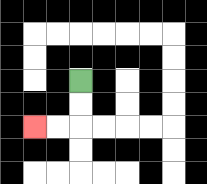{'start': '[3, 3]', 'end': '[1, 5]', 'path_directions': 'D,D,L,L', 'path_coordinates': '[[3, 3], [3, 4], [3, 5], [2, 5], [1, 5]]'}